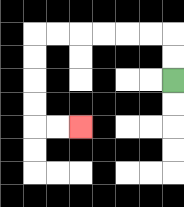{'start': '[7, 3]', 'end': '[3, 5]', 'path_directions': 'U,U,L,L,L,L,L,L,D,D,D,D,R,R', 'path_coordinates': '[[7, 3], [7, 2], [7, 1], [6, 1], [5, 1], [4, 1], [3, 1], [2, 1], [1, 1], [1, 2], [1, 3], [1, 4], [1, 5], [2, 5], [3, 5]]'}